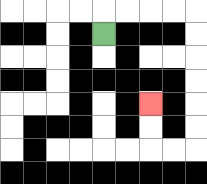{'start': '[4, 1]', 'end': '[6, 4]', 'path_directions': 'U,R,R,R,R,D,D,D,D,D,D,L,L,U,U', 'path_coordinates': '[[4, 1], [4, 0], [5, 0], [6, 0], [7, 0], [8, 0], [8, 1], [8, 2], [8, 3], [8, 4], [8, 5], [8, 6], [7, 6], [6, 6], [6, 5], [6, 4]]'}